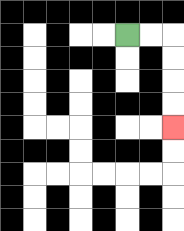{'start': '[5, 1]', 'end': '[7, 5]', 'path_directions': 'R,R,D,D,D,D', 'path_coordinates': '[[5, 1], [6, 1], [7, 1], [7, 2], [7, 3], [7, 4], [7, 5]]'}